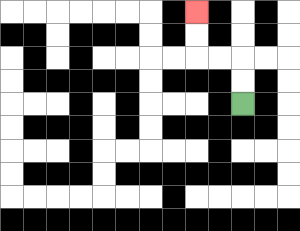{'start': '[10, 4]', 'end': '[8, 0]', 'path_directions': 'U,U,L,L,U,U', 'path_coordinates': '[[10, 4], [10, 3], [10, 2], [9, 2], [8, 2], [8, 1], [8, 0]]'}